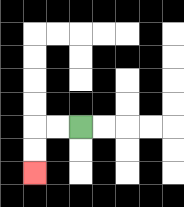{'start': '[3, 5]', 'end': '[1, 7]', 'path_directions': 'L,L,D,D', 'path_coordinates': '[[3, 5], [2, 5], [1, 5], [1, 6], [1, 7]]'}